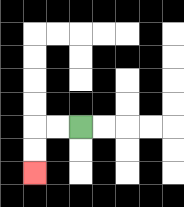{'start': '[3, 5]', 'end': '[1, 7]', 'path_directions': 'L,L,D,D', 'path_coordinates': '[[3, 5], [2, 5], [1, 5], [1, 6], [1, 7]]'}